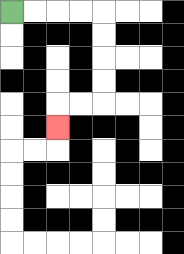{'start': '[0, 0]', 'end': '[2, 5]', 'path_directions': 'R,R,R,R,D,D,D,D,L,L,D', 'path_coordinates': '[[0, 0], [1, 0], [2, 0], [3, 0], [4, 0], [4, 1], [4, 2], [4, 3], [4, 4], [3, 4], [2, 4], [2, 5]]'}